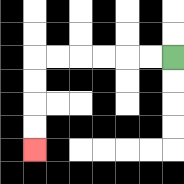{'start': '[7, 2]', 'end': '[1, 6]', 'path_directions': 'L,L,L,L,L,L,D,D,D,D', 'path_coordinates': '[[7, 2], [6, 2], [5, 2], [4, 2], [3, 2], [2, 2], [1, 2], [1, 3], [1, 4], [1, 5], [1, 6]]'}